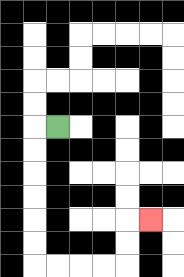{'start': '[2, 5]', 'end': '[6, 9]', 'path_directions': 'L,D,D,D,D,D,D,R,R,R,R,U,U,R', 'path_coordinates': '[[2, 5], [1, 5], [1, 6], [1, 7], [1, 8], [1, 9], [1, 10], [1, 11], [2, 11], [3, 11], [4, 11], [5, 11], [5, 10], [5, 9], [6, 9]]'}